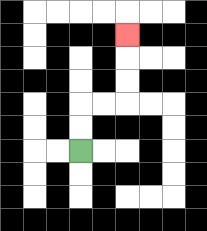{'start': '[3, 6]', 'end': '[5, 1]', 'path_directions': 'U,U,R,R,U,U,U', 'path_coordinates': '[[3, 6], [3, 5], [3, 4], [4, 4], [5, 4], [5, 3], [5, 2], [5, 1]]'}